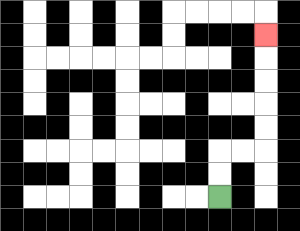{'start': '[9, 8]', 'end': '[11, 1]', 'path_directions': 'U,U,R,R,U,U,U,U,U', 'path_coordinates': '[[9, 8], [9, 7], [9, 6], [10, 6], [11, 6], [11, 5], [11, 4], [11, 3], [11, 2], [11, 1]]'}